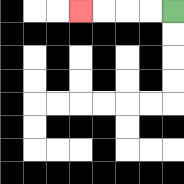{'start': '[7, 0]', 'end': '[3, 0]', 'path_directions': 'L,L,L,L', 'path_coordinates': '[[7, 0], [6, 0], [5, 0], [4, 0], [3, 0]]'}